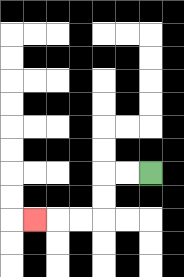{'start': '[6, 7]', 'end': '[1, 9]', 'path_directions': 'L,L,D,D,L,L,L', 'path_coordinates': '[[6, 7], [5, 7], [4, 7], [4, 8], [4, 9], [3, 9], [2, 9], [1, 9]]'}